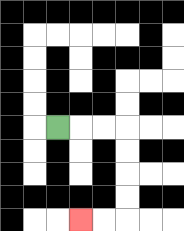{'start': '[2, 5]', 'end': '[3, 9]', 'path_directions': 'R,R,R,D,D,D,D,L,L', 'path_coordinates': '[[2, 5], [3, 5], [4, 5], [5, 5], [5, 6], [5, 7], [5, 8], [5, 9], [4, 9], [3, 9]]'}